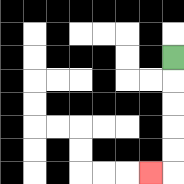{'start': '[7, 2]', 'end': '[6, 7]', 'path_directions': 'D,D,D,D,D,L', 'path_coordinates': '[[7, 2], [7, 3], [7, 4], [7, 5], [7, 6], [7, 7], [6, 7]]'}